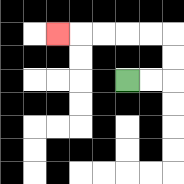{'start': '[5, 3]', 'end': '[2, 1]', 'path_directions': 'R,R,U,U,L,L,L,L,L', 'path_coordinates': '[[5, 3], [6, 3], [7, 3], [7, 2], [7, 1], [6, 1], [5, 1], [4, 1], [3, 1], [2, 1]]'}